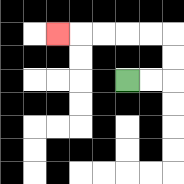{'start': '[5, 3]', 'end': '[2, 1]', 'path_directions': 'R,R,U,U,L,L,L,L,L', 'path_coordinates': '[[5, 3], [6, 3], [7, 3], [7, 2], [7, 1], [6, 1], [5, 1], [4, 1], [3, 1], [2, 1]]'}